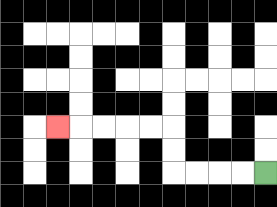{'start': '[11, 7]', 'end': '[2, 5]', 'path_directions': 'L,L,L,L,U,U,L,L,L,L,L', 'path_coordinates': '[[11, 7], [10, 7], [9, 7], [8, 7], [7, 7], [7, 6], [7, 5], [6, 5], [5, 5], [4, 5], [3, 5], [2, 5]]'}